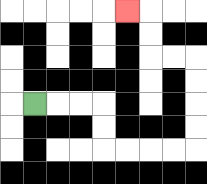{'start': '[1, 4]', 'end': '[5, 0]', 'path_directions': 'R,R,R,D,D,R,R,R,R,U,U,U,U,L,L,U,U,L', 'path_coordinates': '[[1, 4], [2, 4], [3, 4], [4, 4], [4, 5], [4, 6], [5, 6], [6, 6], [7, 6], [8, 6], [8, 5], [8, 4], [8, 3], [8, 2], [7, 2], [6, 2], [6, 1], [6, 0], [5, 0]]'}